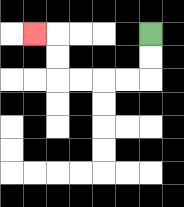{'start': '[6, 1]', 'end': '[1, 1]', 'path_directions': 'D,D,L,L,L,L,U,U,L', 'path_coordinates': '[[6, 1], [6, 2], [6, 3], [5, 3], [4, 3], [3, 3], [2, 3], [2, 2], [2, 1], [1, 1]]'}